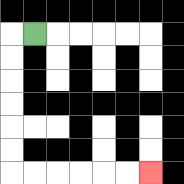{'start': '[1, 1]', 'end': '[6, 7]', 'path_directions': 'L,D,D,D,D,D,D,R,R,R,R,R,R', 'path_coordinates': '[[1, 1], [0, 1], [0, 2], [0, 3], [0, 4], [0, 5], [0, 6], [0, 7], [1, 7], [2, 7], [3, 7], [4, 7], [5, 7], [6, 7]]'}